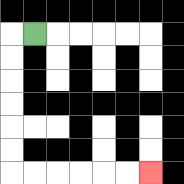{'start': '[1, 1]', 'end': '[6, 7]', 'path_directions': 'L,D,D,D,D,D,D,R,R,R,R,R,R', 'path_coordinates': '[[1, 1], [0, 1], [0, 2], [0, 3], [0, 4], [0, 5], [0, 6], [0, 7], [1, 7], [2, 7], [3, 7], [4, 7], [5, 7], [6, 7]]'}